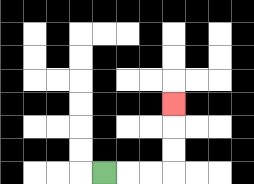{'start': '[4, 7]', 'end': '[7, 4]', 'path_directions': 'R,R,R,U,U,U', 'path_coordinates': '[[4, 7], [5, 7], [6, 7], [7, 7], [7, 6], [7, 5], [7, 4]]'}